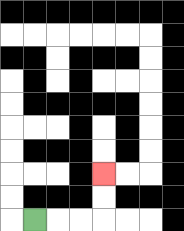{'start': '[1, 9]', 'end': '[4, 7]', 'path_directions': 'R,R,R,U,U', 'path_coordinates': '[[1, 9], [2, 9], [3, 9], [4, 9], [4, 8], [4, 7]]'}